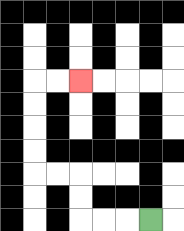{'start': '[6, 9]', 'end': '[3, 3]', 'path_directions': 'L,L,L,U,U,L,L,U,U,U,U,R,R', 'path_coordinates': '[[6, 9], [5, 9], [4, 9], [3, 9], [3, 8], [3, 7], [2, 7], [1, 7], [1, 6], [1, 5], [1, 4], [1, 3], [2, 3], [3, 3]]'}